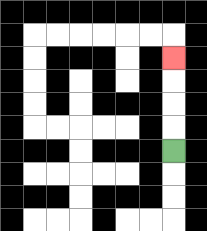{'start': '[7, 6]', 'end': '[7, 2]', 'path_directions': 'U,U,U,U', 'path_coordinates': '[[7, 6], [7, 5], [7, 4], [7, 3], [7, 2]]'}